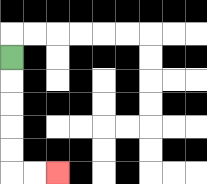{'start': '[0, 2]', 'end': '[2, 7]', 'path_directions': 'D,D,D,D,D,R,R', 'path_coordinates': '[[0, 2], [0, 3], [0, 4], [0, 5], [0, 6], [0, 7], [1, 7], [2, 7]]'}